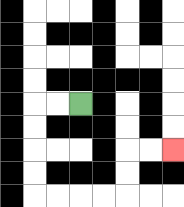{'start': '[3, 4]', 'end': '[7, 6]', 'path_directions': 'L,L,D,D,D,D,R,R,R,R,U,U,R,R', 'path_coordinates': '[[3, 4], [2, 4], [1, 4], [1, 5], [1, 6], [1, 7], [1, 8], [2, 8], [3, 8], [4, 8], [5, 8], [5, 7], [5, 6], [6, 6], [7, 6]]'}